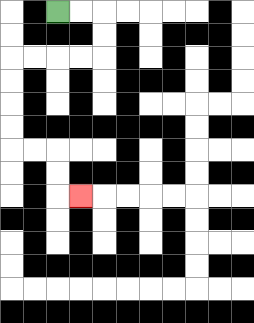{'start': '[2, 0]', 'end': '[3, 8]', 'path_directions': 'R,R,D,D,L,L,L,L,D,D,D,D,R,R,D,D,R', 'path_coordinates': '[[2, 0], [3, 0], [4, 0], [4, 1], [4, 2], [3, 2], [2, 2], [1, 2], [0, 2], [0, 3], [0, 4], [0, 5], [0, 6], [1, 6], [2, 6], [2, 7], [2, 8], [3, 8]]'}